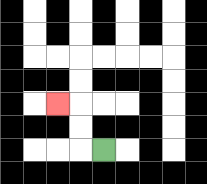{'start': '[4, 6]', 'end': '[2, 4]', 'path_directions': 'L,U,U,L', 'path_coordinates': '[[4, 6], [3, 6], [3, 5], [3, 4], [2, 4]]'}